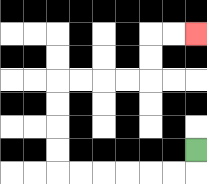{'start': '[8, 6]', 'end': '[8, 1]', 'path_directions': 'D,L,L,L,L,L,L,U,U,U,U,R,R,R,R,U,U,R,R', 'path_coordinates': '[[8, 6], [8, 7], [7, 7], [6, 7], [5, 7], [4, 7], [3, 7], [2, 7], [2, 6], [2, 5], [2, 4], [2, 3], [3, 3], [4, 3], [5, 3], [6, 3], [6, 2], [6, 1], [7, 1], [8, 1]]'}